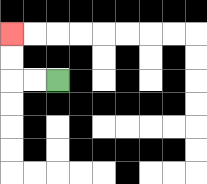{'start': '[2, 3]', 'end': '[0, 1]', 'path_directions': 'L,L,U,U', 'path_coordinates': '[[2, 3], [1, 3], [0, 3], [0, 2], [0, 1]]'}